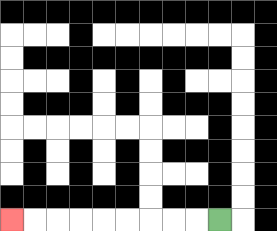{'start': '[9, 9]', 'end': '[0, 9]', 'path_directions': 'L,L,L,L,L,L,L,L,L', 'path_coordinates': '[[9, 9], [8, 9], [7, 9], [6, 9], [5, 9], [4, 9], [3, 9], [2, 9], [1, 9], [0, 9]]'}